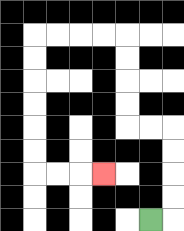{'start': '[6, 9]', 'end': '[4, 7]', 'path_directions': 'R,U,U,U,U,L,L,U,U,U,U,L,L,L,L,D,D,D,D,D,D,R,R,R', 'path_coordinates': '[[6, 9], [7, 9], [7, 8], [7, 7], [7, 6], [7, 5], [6, 5], [5, 5], [5, 4], [5, 3], [5, 2], [5, 1], [4, 1], [3, 1], [2, 1], [1, 1], [1, 2], [1, 3], [1, 4], [1, 5], [1, 6], [1, 7], [2, 7], [3, 7], [4, 7]]'}